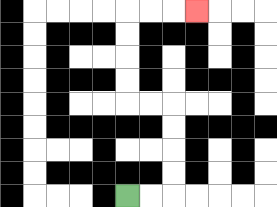{'start': '[5, 8]', 'end': '[8, 0]', 'path_directions': 'R,R,U,U,U,U,L,L,U,U,U,U,R,R,R', 'path_coordinates': '[[5, 8], [6, 8], [7, 8], [7, 7], [7, 6], [7, 5], [7, 4], [6, 4], [5, 4], [5, 3], [5, 2], [5, 1], [5, 0], [6, 0], [7, 0], [8, 0]]'}